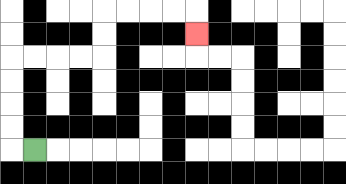{'start': '[1, 6]', 'end': '[8, 1]', 'path_directions': 'L,U,U,U,U,R,R,R,R,U,U,R,R,R,R,D', 'path_coordinates': '[[1, 6], [0, 6], [0, 5], [0, 4], [0, 3], [0, 2], [1, 2], [2, 2], [3, 2], [4, 2], [4, 1], [4, 0], [5, 0], [6, 0], [7, 0], [8, 0], [8, 1]]'}